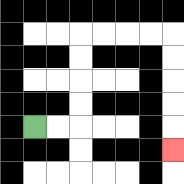{'start': '[1, 5]', 'end': '[7, 6]', 'path_directions': 'R,R,U,U,U,U,R,R,R,R,D,D,D,D,D', 'path_coordinates': '[[1, 5], [2, 5], [3, 5], [3, 4], [3, 3], [3, 2], [3, 1], [4, 1], [5, 1], [6, 1], [7, 1], [7, 2], [7, 3], [7, 4], [7, 5], [7, 6]]'}